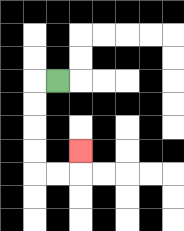{'start': '[2, 3]', 'end': '[3, 6]', 'path_directions': 'L,D,D,D,D,R,R,U', 'path_coordinates': '[[2, 3], [1, 3], [1, 4], [1, 5], [1, 6], [1, 7], [2, 7], [3, 7], [3, 6]]'}